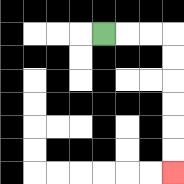{'start': '[4, 1]', 'end': '[7, 7]', 'path_directions': 'R,R,R,D,D,D,D,D,D', 'path_coordinates': '[[4, 1], [5, 1], [6, 1], [7, 1], [7, 2], [7, 3], [7, 4], [7, 5], [7, 6], [7, 7]]'}